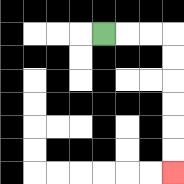{'start': '[4, 1]', 'end': '[7, 7]', 'path_directions': 'R,R,R,D,D,D,D,D,D', 'path_coordinates': '[[4, 1], [5, 1], [6, 1], [7, 1], [7, 2], [7, 3], [7, 4], [7, 5], [7, 6], [7, 7]]'}